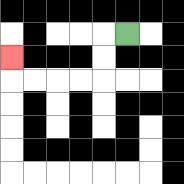{'start': '[5, 1]', 'end': '[0, 2]', 'path_directions': 'L,D,D,L,L,L,L,U', 'path_coordinates': '[[5, 1], [4, 1], [4, 2], [4, 3], [3, 3], [2, 3], [1, 3], [0, 3], [0, 2]]'}